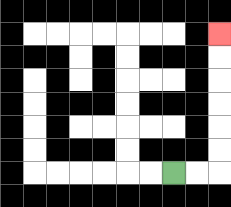{'start': '[7, 7]', 'end': '[9, 1]', 'path_directions': 'R,R,U,U,U,U,U,U', 'path_coordinates': '[[7, 7], [8, 7], [9, 7], [9, 6], [9, 5], [9, 4], [9, 3], [9, 2], [9, 1]]'}